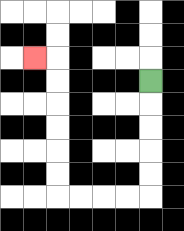{'start': '[6, 3]', 'end': '[1, 2]', 'path_directions': 'D,D,D,D,D,L,L,L,L,U,U,U,U,U,U,L', 'path_coordinates': '[[6, 3], [6, 4], [6, 5], [6, 6], [6, 7], [6, 8], [5, 8], [4, 8], [3, 8], [2, 8], [2, 7], [2, 6], [2, 5], [2, 4], [2, 3], [2, 2], [1, 2]]'}